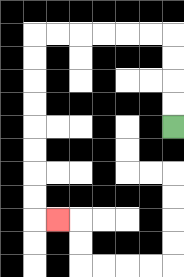{'start': '[7, 5]', 'end': '[2, 9]', 'path_directions': 'U,U,U,U,L,L,L,L,L,L,D,D,D,D,D,D,D,D,R', 'path_coordinates': '[[7, 5], [7, 4], [7, 3], [7, 2], [7, 1], [6, 1], [5, 1], [4, 1], [3, 1], [2, 1], [1, 1], [1, 2], [1, 3], [1, 4], [1, 5], [1, 6], [1, 7], [1, 8], [1, 9], [2, 9]]'}